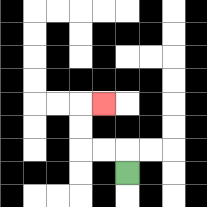{'start': '[5, 7]', 'end': '[4, 4]', 'path_directions': 'U,L,L,U,U,R', 'path_coordinates': '[[5, 7], [5, 6], [4, 6], [3, 6], [3, 5], [3, 4], [4, 4]]'}